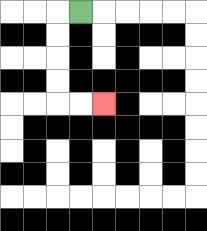{'start': '[3, 0]', 'end': '[4, 4]', 'path_directions': 'L,D,D,D,D,R,R', 'path_coordinates': '[[3, 0], [2, 0], [2, 1], [2, 2], [2, 3], [2, 4], [3, 4], [4, 4]]'}